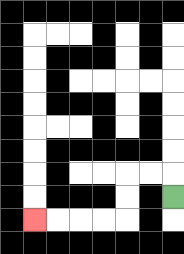{'start': '[7, 8]', 'end': '[1, 9]', 'path_directions': 'U,L,L,D,D,L,L,L,L', 'path_coordinates': '[[7, 8], [7, 7], [6, 7], [5, 7], [5, 8], [5, 9], [4, 9], [3, 9], [2, 9], [1, 9]]'}